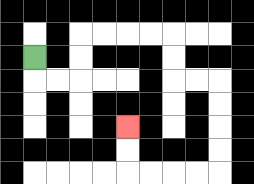{'start': '[1, 2]', 'end': '[5, 5]', 'path_directions': 'D,R,R,U,U,R,R,R,R,D,D,R,R,D,D,D,D,L,L,L,L,U,U', 'path_coordinates': '[[1, 2], [1, 3], [2, 3], [3, 3], [3, 2], [3, 1], [4, 1], [5, 1], [6, 1], [7, 1], [7, 2], [7, 3], [8, 3], [9, 3], [9, 4], [9, 5], [9, 6], [9, 7], [8, 7], [7, 7], [6, 7], [5, 7], [5, 6], [5, 5]]'}